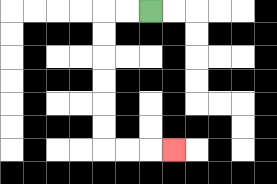{'start': '[6, 0]', 'end': '[7, 6]', 'path_directions': 'L,L,D,D,D,D,D,D,R,R,R', 'path_coordinates': '[[6, 0], [5, 0], [4, 0], [4, 1], [4, 2], [4, 3], [4, 4], [4, 5], [4, 6], [5, 6], [6, 6], [7, 6]]'}